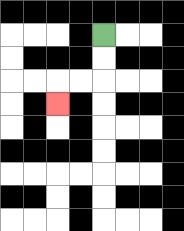{'start': '[4, 1]', 'end': '[2, 4]', 'path_directions': 'D,D,L,L,D', 'path_coordinates': '[[4, 1], [4, 2], [4, 3], [3, 3], [2, 3], [2, 4]]'}